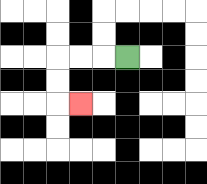{'start': '[5, 2]', 'end': '[3, 4]', 'path_directions': 'L,L,L,D,D,R', 'path_coordinates': '[[5, 2], [4, 2], [3, 2], [2, 2], [2, 3], [2, 4], [3, 4]]'}